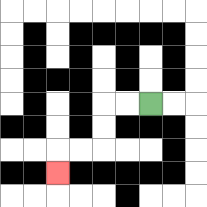{'start': '[6, 4]', 'end': '[2, 7]', 'path_directions': 'L,L,D,D,L,L,D', 'path_coordinates': '[[6, 4], [5, 4], [4, 4], [4, 5], [4, 6], [3, 6], [2, 6], [2, 7]]'}